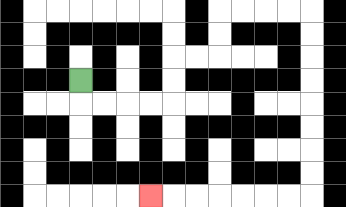{'start': '[3, 3]', 'end': '[6, 8]', 'path_directions': 'D,R,R,R,R,U,U,R,R,U,U,R,R,R,R,D,D,D,D,D,D,D,D,L,L,L,L,L,L,L', 'path_coordinates': '[[3, 3], [3, 4], [4, 4], [5, 4], [6, 4], [7, 4], [7, 3], [7, 2], [8, 2], [9, 2], [9, 1], [9, 0], [10, 0], [11, 0], [12, 0], [13, 0], [13, 1], [13, 2], [13, 3], [13, 4], [13, 5], [13, 6], [13, 7], [13, 8], [12, 8], [11, 8], [10, 8], [9, 8], [8, 8], [7, 8], [6, 8]]'}